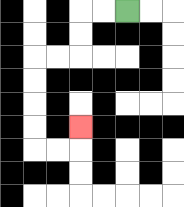{'start': '[5, 0]', 'end': '[3, 5]', 'path_directions': 'L,L,D,D,L,L,D,D,D,D,R,R,U', 'path_coordinates': '[[5, 0], [4, 0], [3, 0], [3, 1], [3, 2], [2, 2], [1, 2], [1, 3], [1, 4], [1, 5], [1, 6], [2, 6], [3, 6], [3, 5]]'}